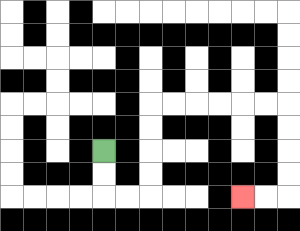{'start': '[4, 6]', 'end': '[10, 8]', 'path_directions': 'D,D,R,R,U,U,U,U,R,R,R,R,R,R,D,D,D,D,L,L', 'path_coordinates': '[[4, 6], [4, 7], [4, 8], [5, 8], [6, 8], [6, 7], [6, 6], [6, 5], [6, 4], [7, 4], [8, 4], [9, 4], [10, 4], [11, 4], [12, 4], [12, 5], [12, 6], [12, 7], [12, 8], [11, 8], [10, 8]]'}